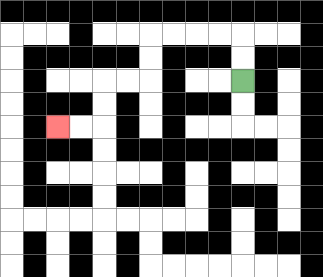{'start': '[10, 3]', 'end': '[2, 5]', 'path_directions': 'U,U,L,L,L,L,D,D,L,L,D,D,L,L', 'path_coordinates': '[[10, 3], [10, 2], [10, 1], [9, 1], [8, 1], [7, 1], [6, 1], [6, 2], [6, 3], [5, 3], [4, 3], [4, 4], [4, 5], [3, 5], [2, 5]]'}